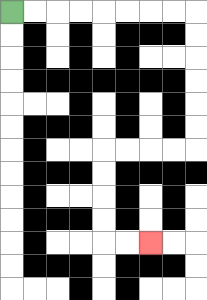{'start': '[0, 0]', 'end': '[6, 10]', 'path_directions': 'R,R,R,R,R,R,R,R,D,D,D,D,D,D,L,L,L,L,D,D,D,D,R,R', 'path_coordinates': '[[0, 0], [1, 0], [2, 0], [3, 0], [4, 0], [5, 0], [6, 0], [7, 0], [8, 0], [8, 1], [8, 2], [8, 3], [8, 4], [8, 5], [8, 6], [7, 6], [6, 6], [5, 6], [4, 6], [4, 7], [4, 8], [4, 9], [4, 10], [5, 10], [6, 10]]'}